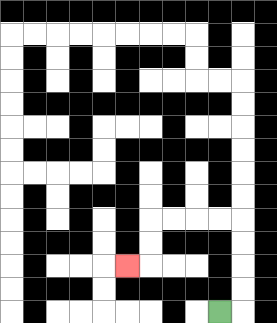{'start': '[9, 13]', 'end': '[5, 11]', 'path_directions': 'R,U,U,U,U,L,L,L,L,D,D,L', 'path_coordinates': '[[9, 13], [10, 13], [10, 12], [10, 11], [10, 10], [10, 9], [9, 9], [8, 9], [7, 9], [6, 9], [6, 10], [6, 11], [5, 11]]'}